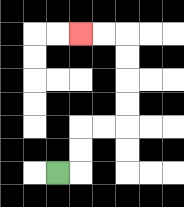{'start': '[2, 7]', 'end': '[3, 1]', 'path_directions': 'R,U,U,R,R,U,U,U,U,L,L', 'path_coordinates': '[[2, 7], [3, 7], [3, 6], [3, 5], [4, 5], [5, 5], [5, 4], [5, 3], [5, 2], [5, 1], [4, 1], [3, 1]]'}